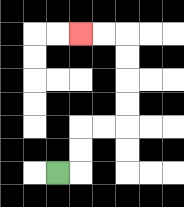{'start': '[2, 7]', 'end': '[3, 1]', 'path_directions': 'R,U,U,R,R,U,U,U,U,L,L', 'path_coordinates': '[[2, 7], [3, 7], [3, 6], [3, 5], [4, 5], [5, 5], [5, 4], [5, 3], [5, 2], [5, 1], [4, 1], [3, 1]]'}